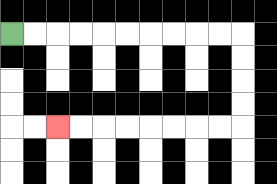{'start': '[0, 1]', 'end': '[2, 5]', 'path_directions': 'R,R,R,R,R,R,R,R,R,R,D,D,D,D,L,L,L,L,L,L,L,L', 'path_coordinates': '[[0, 1], [1, 1], [2, 1], [3, 1], [4, 1], [5, 1], [6, 1], [7, 1], [8, 1], [9, 1], [10, 1], [10, 2], [10, 3], [10, 4], [10, 5], [9, 5], [8, 5], [7, 5], [6, 5], [5, 5], [4, 5], [3, 5], [2, 5]]'}